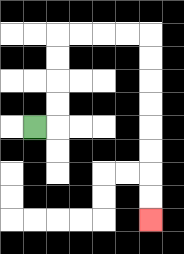{'start': '[1, 5]', 'end': '[6, 9]', 'path_directions': 'R,U,U,U,U,R,R,R,R,D,D,D,D,D,D,D,D', 'path_coordinates': '[[1, 5], [2, 5], [2, 4], [2, 3], [2, 2], [2, 1], [3, 1], [4, 1], [5, 1], [6, 1], [6, 2], [6, 3], [6, 4], [6, 5], [6, 6], [6, 7], [6, 8], [6, 9]]'}